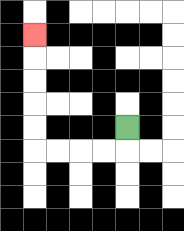{'start': '[5, 5]', 'end': '[1, 1]', 'path_directions': 'D,L,L,L,L,U,U,U,U,U', 'path_coordinates': '[[5, 5], [5, 6], [4, 6], [3, 6], [2, 6], [1, 6], [1, 5], [1, 4], [1, 3], [1, 2], [1, 1]]'}